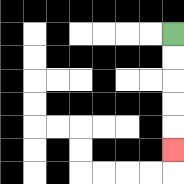{'start': '[7, 1]', 'end': '[7, 6]', 'path_directions': 'D,D,D,D,D', 'path_coordinates': '[[7, 1], [7, 2], [7, 3], [7, 4], [7, 5], [7, 6]]'}